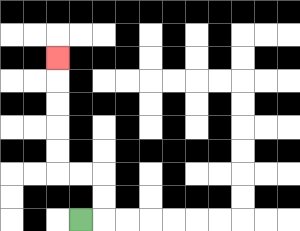{'start': '[3, 9]', 'end': '[2, 2]', 'path_directions': 'R,U,U,L,L,U,U,U,U,U', 'path_coordinates': '[[3, 9], [4, 9], [4, 8], [4, 7], [3, 7], [2, 7], [2, 6], [2, 5], [2, 4], [2, 3], [2, 2]]'}